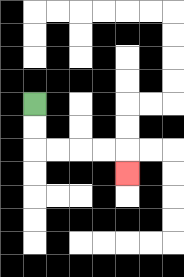{'start': '[1, 4]', 'end': '[5, 7]', 'path_directions': 'D,D,R,R,R,R,D', 'path_coordinates': '[[1, 4], [1, 5], [1, 6], [2, 6], [3, 6], [4, 6], [5, 6], [5, 7]]'}